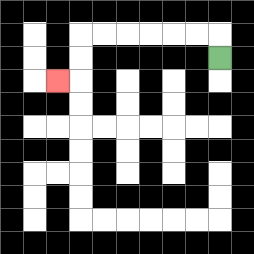{'start': '[9, 2]', 'end': '[2, 3]', 'path_directions': 'U,L,L,L,L,L,L,D,D,L', 'path_coordinates': '[[9, 2], [9, 1], [8, 1], [7, 1], [6, 1], [5, 1], [4, 1], [3, 1], [3, 2], [3, 3], [2, 3]]'}